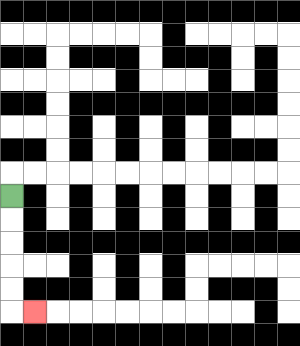{'start': '[0, 8]', 'end': '[1, 13]', 'path_directions': 'D,D,D,D,D,R', 'path_coordinates': '[[0, 8], [0, 9], [0, 10], [0, 11], [0, 12], [0, 13], [1, 13]]'}